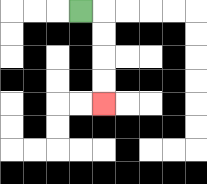{'start': '[3, 0]', 'end': '[4, 4]', 'path_directions': 'R,D,D,D,D', 'path_coordinates': '[[3, 0], [4, 0], [4, 1], [4, 2], [4, 3], [4, 4]]'}